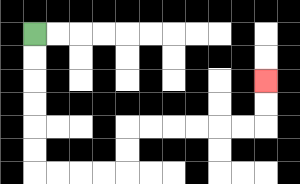{'start': '[1, 1]', 'end': '[11, 3]', 'path_directions': 'D,D,D,D,D,D,R,R,R,R,U,U,R,R,R,R,R,R,U,U', 'path_coordinates': '[[1, 1], [1, 2], [1, 3], [1, 4], [1, 5], [1, 6], [1, 7], [2, 7], [3, 7], [4, 7], [5, 7], [5, 6], [5, 5], [6, 5], [7, 5], [8, 5], [9, 5], [10, 5], [11, 5], [11, 4], [11, 3]]'}